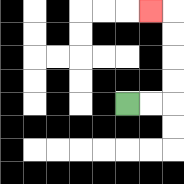{'start': '[5, 4]', 'end': '[6, 0]', 'path_directions': 'R,R,U,U,U,U,L', 'path_coordinates': '[[5, 4], [6, 4], [7, 4], [7, 3], [7, 2], [7, 1], [7, 0], [6, 0]]'}